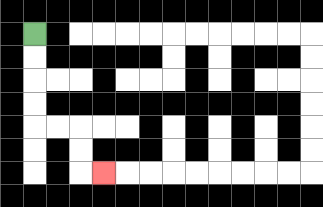{'start': '[1, 1]', 'end': '[4, 7]', 'path_directions': 'D,D,D,D,R,R,D,D,R', 'path_coordinates': '[[1, 1], [1, 2], [1, 3], [1, 4], [1, 5], [2, 5], [3, 5], [3, 6], [3, 7], [4, 7]]'}